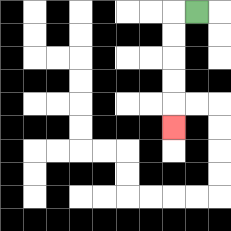{'start': '[8, 0]', 'end': '[7, 5]', 'path_directions': 'L,D,D,D,D,D', 'path_coordinates': '[[8, 0], [7, 0], [7, 1], [7, 2], [7, 3], [7, 4], [7, 5]]'}